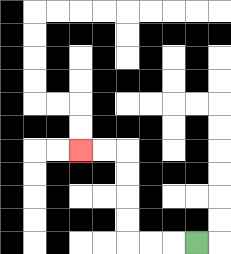{'start': '[8, 10]', 'end': '[3, 6]', 'path_directions': 'L,L,L,U,U,U,U,L,L', 'path_coordinates': '[[8, 10], [7, 10], [6, 10], [5, 10], [5, 9], [5, 8], [5, 7], [5, 6], [4, 6], [3, 6]]'}